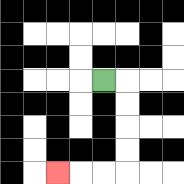{'start': '[4, 3]', 'end': '[2, 7]', 'path_directions': 'R,D,D,D,D,L,L,L', 'path_coordinates': '[[4, 3], [5, 3], [5, 4], [5, 5], [5, 6], [5, 7], [4, 7], [3, 7], [2, 7]]'}